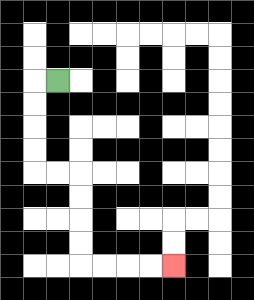{'start': '[2, 3]', 'end': '[7, 11]', 'path_directions': 'L,D,D,D,D,R,R,D,D,D,D,R,R,R,R', 'path_coordinates': '[[2, 3], [1, 3], [1, 4], [1, 5], [1, 6], [1, 7], [2, 7], [3, 7], [3, 8], [3, 9], [3, 10], [3, 11], [4, 11], [5, 11], [6, 11], [7, 11]]'}